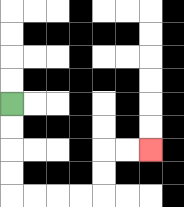{'start': '[0, 4]', 'end': '[6, 6]', 'path_directions': 'D,D,D,D,R,R,R,R,U,U,R,R', 'path_coordinates': '[[0, 4], [0, 5], [0, 6], [0, 7], [0, 8], [1, 8], [2, 8], [3, 8], [4, 8], [4, 7], [4, 6], [5, 6], [6, 6]]'}